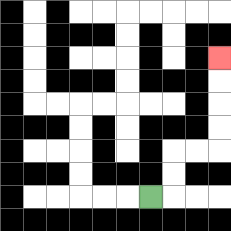{'start': '[6, 8]', 'end': '[9, 2]', 'path_directions': 'R,U,U,R,R,U,U,U,U', 'path_coordinates': '[[6, 8], [7, 8], [7, 7], [7, 6], [8, 6], [9, 6], [9, 5], [9, 4], [9, 3], [9, 2]]'}